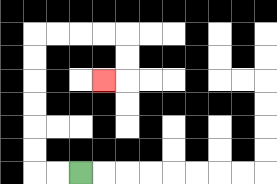{'start': '[3, 7]', 'end': '[4, 3]', 'path_directions': 'L,L,U,U,U,U,U,U,R,R,R,R,D,D,L', 'path_coordinates': '[[3, 7], [2, 7], [1, 7], [1, 6], [1, 5], [1, 4], [1, 3], [1, 2], [1, 1], [2, 1], [3, 1], [4, 1], [5, 1], [5, 2], [5, 3], [4, 3]]'}